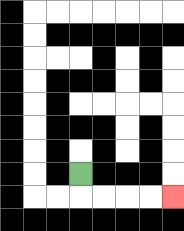{'start': '[3, 7]', 'end': '[7, 8]', 'path_directions': 'D,R,R,R,R', 'path_coordinates': '[[3, 7], [3, 8], [4, 8], [5, 8], [6, 8], [7, 8]]'}